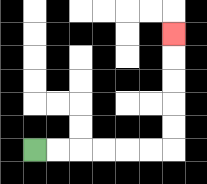{'start': '[1, 6]', 'end': '[7, 1]', 'path_directions': 'R,R,R,R,R,R,U,U,U,U,U', 'path_coordinates': '[[1, 6], [2, 6], [3, 6], [4, 6], [5, 6], [6, 6], [7, 6], [7, 5], [7, 4], [7, 3], [7, 2], [7, 1]]'}